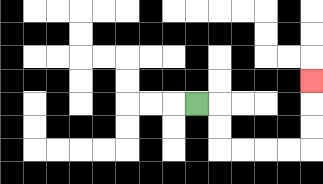{'start': '[8, 4]', 'end': '[13, 3]', 'path_directions': 'R,D,D,R,R,R,R,U,U,U', 'path_coordinates': '[[8, 4], [9, 4], [9, 5], [9, 6], [10, 6], [11, 6], [12, 6], [13, 6], [13, 5], [13, 4], [13, 3]]'}